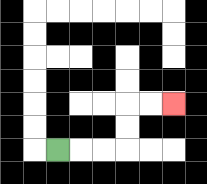{'start': '[2, 6]', 'end': '[7, 4]', 'path_directions': 'R,R,R,U,U,R,R', 'path_coordinates': '[[2, 6], [3, 6], [4, 6], [5, 6], [5, 5], [5, 4], [6, 4], [7, 4]]'}